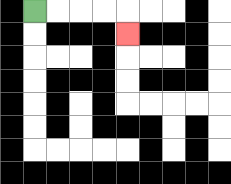{'start': '[1, 0]', 'end': '[5, 1]', 'path_directions': 'R,R,R,R,D', 'path_coordinates': '[[1, 0], [2, 0], [3, 0], [4, 0], [5, 0], [5, 1]]'}